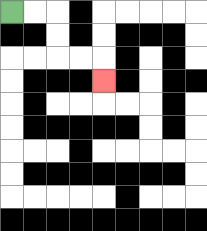{'start': '[0, 0]', 'end': '[4, 3]', 'path_directions': 'R,R,D,D,R,R,D', 'path_coordinates': '[[0, 0], [1, 0], [2, 0], [2, 1], [2, 2], [3, 2], [4, 2], [4, 3]]'}